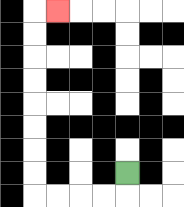{'start': '[5, 7]', 'end': '[2, 0]', 'path_directions': 'D,L,L,L,L,U,U,U,U,U,U,U,U,R', 'path_coordinates': '[[5, 7], [5, 8], [4, 8], [3, 8], [2, 8], [1, 8], [1, 7], [1, 6], [1, 5], [1, 4], [1, 3], [1, 2], [1, 1], [1, 0], [2, 0]]'}